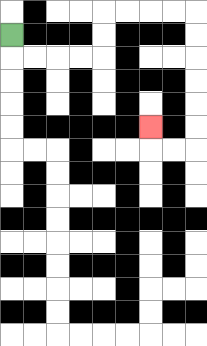{'start': '[0, 1]', 'end': '[6, 5]', 'path_directions': 'D,R,R,R,R,U,U,R,R,R,R,D,D,D,D,D,D,L,L,U', 'path_coordinates': '[[0, 1], [0, 2], [1, 2], [2, 2], [3, 2], [4, 2], [4, 1], [4, 0], [5, 0], [6, 0], [7, 0], [8, 0], [8, 1], [8, 2], [8, 3], [8, 4], [8, 5], [8, 6], [7, 6], [6, 6], [6, 5]]'}